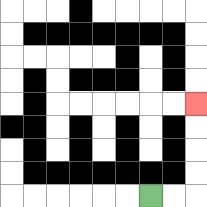{'start': '[6, 8]', 'end': '[8, 4]', 'path_directions': 'R,R,U,U,U,U', 'path_coordinates': '[[6, 8], [7, 8], [8, 8], [8, 7], [8, 6], [8, 5], [8, 4]]'}